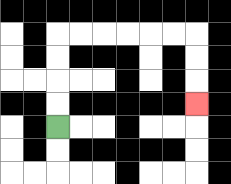{'start': '[2, 5]', 'end': '[8, 4]', 'path_directions': 'U,U,U,U,R,R,R,R,R,R,D,D,D', 'path_coordinates': '[[2, 5], [2, 4], [2, 3], [2, 2], [2, 1], [3, 1], [4, 1], [5, 1], [6, 1], [7, 1], [8, 1], [8, 2], [8, 3], [8, 4]]'}